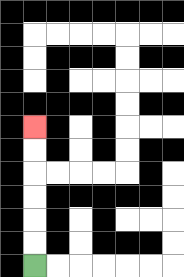{'start': '[1, 11]', 'end': '[1, 5]', 'path_directions': 'U,U,U,U,U,U', 'path_coordinates': '[[1, 11], [1, 10], [1, 9], [1, 8], [1, 7], [1, 6], [1, 5]]'}